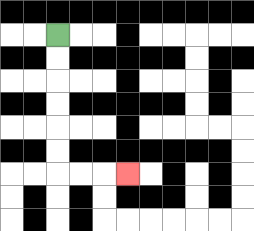{'start': '[2, 1]', 'end': '[5, 7]', 'path_directions': 'D,D,D,D,D,D,R,R,R', 'path_coordinates': '[[2, 1], [2, 2], [2, 3], [2, 4], [2, 5], [2, 6], [2, 7], [3, 7], [4, 7], [5, 7]]'}